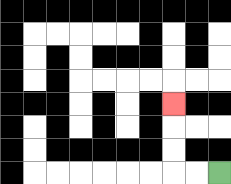{'start': '[9, 7]', 'end': '[7, 4]', 'path_directions': 'L,L,U,U,U', 'path_coordinates': '[[9, 7], [8, 7], [7, 7], [7, 6], [7, 5], [7, 4]]'}